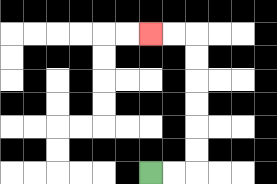{'start': '[6, 7]', 'end': '[6, 1]', 'path_directions': 'R,R,U,U,U,U,U,U,L,L', 'path_coordinates': '[[6, 7], [7, 7], [8, 7], [8, 6], [8, 5], [8, 4], [8, 3], [8, 2], [8, 1], [7, 1], [6, 1]]'}